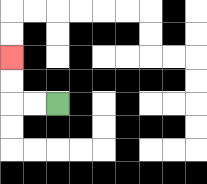{'start': '[2, 4]', 'end': '[0, 2]', 'path_directions': 'L,L,U,U', 'path_coordinates': '[[2, 4], [1, 4], [0, 4], [0, 3], [0, 2]]'}